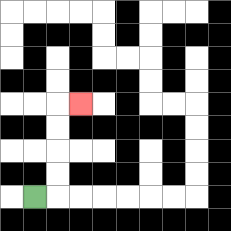{'start': '[1, 8]', 'end': '[3, 4]', 'path_directions': 'R,U,U,U,U,R', 'path_coordinates': '[[1, 8], [2, 8], [2, 7], [2, 6], [2, 5], [2, 4], [3, 4]]'}